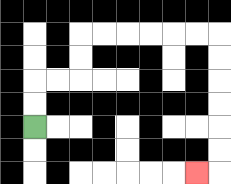{'start': '[1, 5]', 'end': '[8, 7]', 'path_directions': 'U,U,R,R,U,U,R,R,R,R,R,R,D,D,D,D,D,D,L', 'path_coordinates': '[[1, 5], [1, 4], [1, 3], [2, 3], [3, 3], [3, 2], [3, 1], [4, 1], [5, 1], [6, 1], [7, 1], [8, 1], [9, 1], [9, 2], [9, 3], [9, 4], [9, 5], [9, 6], [9, 7], [8, 7]]'}